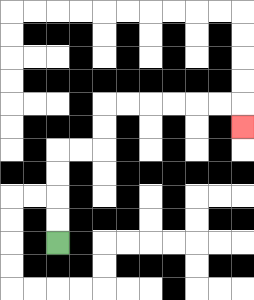{'start': '[2, 10]', 'end': '[10, 5]', 'path_directions': 'U,U,U,U,R,R,U,U,R,R,R,R,R,R,D', 'path_coordinates': '[[2, 10], [2, 9], [2, 8], [2, 7], [2, 6], [3, 6], [4, 6], [4, 5], [4, 4], [5, 4], [6, 4], [7, 4], [8, 4], [9, 4], [10, 4], [10, 5]]'}